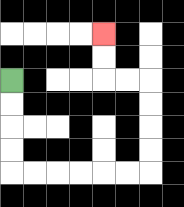{'start': '[0, 3]', 'end': '[4, 1]', 'path_directions': 'D,D,D,D,R,R,R,R,R,R,U,U,U,U,L,L,U,U', 'path_coordinates': '[[0, 3], [0, 4], [0, 5], [0, 6], [0, 7], [1, 7], [2, 7], [3, 7], [4, 7], [5, 7], [6, 7], [6, 6], [6, 5], [6, 4], [6, 3], [5, 3], [4, 3], [4, 2], [4, 1]]'}